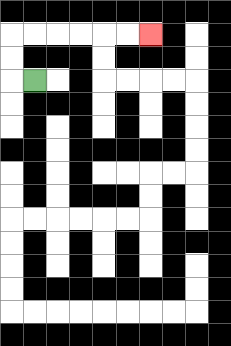{'start': '[1, 3]', 'end': '[6, 1]', 'path_directions': 'L,U,U,R,R,R,R,R,R', 'path_coordinates': '[[1, 3], [0, 3], [0, 2], [0, 1], [1, 1], [2, 1], [3, 1], [4, 1], [5, 1], [6, 1]]'}